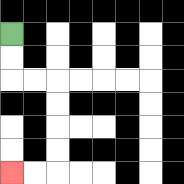{'start': '[0, 1]', 'end': '[0, 7]', 'path_directions': 'D,D,R,R,D,D,D,D,L,L', 'path_coordinates': '[[0, 1], [0, 2], [0, 3], [1, 3], [2, 3], [2, 4], [2, 5], [2, 6], [2, 7], [1, 7], [0, 7]]'}